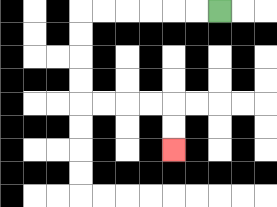{'start': '[9, 0]', 'end': '[7, 6]', 'path_directions': 'L,L,L,L,L,L,D,D,D,D,R,R,R,R,D,D', 'path_coordinates': '[[9, 0], [8, 0], [7, 0], [6, 0], [5, 0], [4, 0], [3, 0], [3, 1], [3, 2], [3, 3], [3, 4], [4, 4], [5, 4], [6, 4], [7, 4], [7, 5], [7, 6]]'}